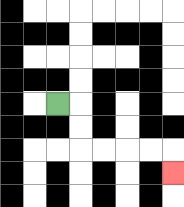{'start': '[2, 4]', 'end': '[7, 7]', 'path_directions': 'R,D,D,R,R,R,R,D', 'path_coordinates': '[[2, 4], [3, 4], [3, 5], [3, 6], [4, 6], [5, 6], [6, 6], [7, 6], [7, 7]]'}